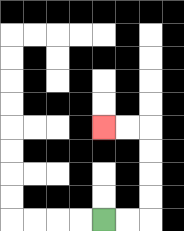{'start': '[4, 9]', 'end': '[4, 5]', 'path_directions': 'R,R,U,U,U,U,L,L', 'path_coordinates': '[[4, 9], [5, 9], [6, 9], [6, 8], [6, 7], [6, 6], [6, 5], [5, 5], [4, 5]]'}